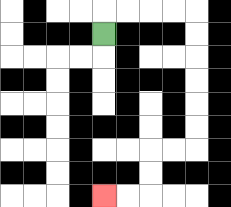{'start': '[4, 1]', 'end': '[4, 8]', 'path_directions': 'U,R,R,R,R,D,D,D,D,D,D,L,L,D,D,L,L', 'path_coordinates': '[[4, 1], [4, 0], [5, 0], [6, 0], [7, 0], [8, 0], [8, 1], [8, 2], [8, 3], [8, 4], [8, 5], [8, 6], [7, 6], [6, 6], [6, 7], [6, 8], [5, 8], [4, 8]]'}